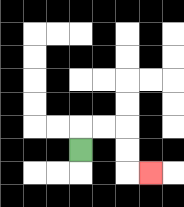{'start': '[3, 6]', 'end': '[6, 7]', 'path_directions': 'U,R,R,D,D,R', 'path_coordinates': '[[3, 6], [3, 5], [4, 5], [5, 5], [5, 6], [5, 7], [6, 7]]'}